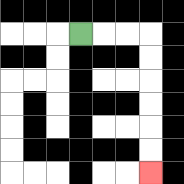{'start': '[3, 1]', 'end': '[6, 7]', 'path_directions': 'R,R,R,D,D,D,D,D,D', 'path_coordinates': '[[3, 1], [4, 1], [5, 1], [6, 1], [6, 2], [6, 3], [6, 4], [6, 5], [6, 6], [6, 7]]'}